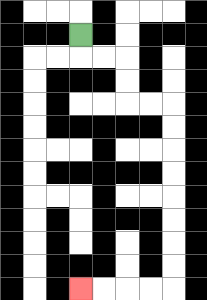{'start': '[3, 1]', 'end': '[3, 12]', 'path_directions': 'D,R,R,D,D,R,R,D,D,D,D,D,D,D,D,L,L,L,L', 'path_coordinates': '[[3, 1], [3, 2], [4, 2], [5, 2], [5, 3], [5, 4], [6, 4], [7, 4], [7, 5], [7, 6], [7, 7], [7, 8], [7, 9], [7, 10], [7, 11], [7, 12], [6, 12], [5, 12], [4, 12], [3, 12]]'}